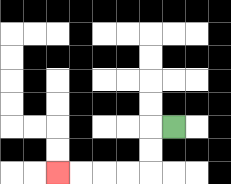{'start': '[7, 5]', 'end': '[2, 7]', 'path_directions': 'L,D,D,L,L,L,L', 'path_coordinates': '[[7, 5], [6, 5], [6, 6], [6, 7], [5, 7], [4, 7], [3, 7], [2, 7]]'}